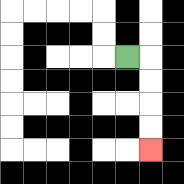{'start': '[5, 2]', 'end': '[6, 6]', 'path_directions': 'R,D,D,D,D', 'path_coordinates': '[[5, 2], [6, 2], [6, 3], [6, 4], [6, 5], [6, 6]]'}